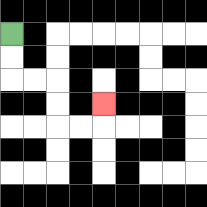{'start': '[0, 1]', 'end': '[4, 4]', 'path_directions': 'D,D,R,R,D,D,R,R,U', 'path_coordinates': '[[0, 1], [0, 2], [0, 3], [1, 3], [2, 3], [2, 4], [2, 5], [3, 5], [4, 5], [4, 4]]'}